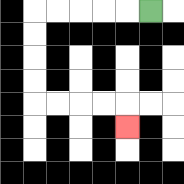{'start': '[6, 0]', 'end': '[5, 5]', 'path_directions': 'L,L,L,L,L,D,D,D,D,R,R,R,R,D', 'path_coordinates': '[[6, 0], [5, 0], [4, 0], [3, 0], [2, 0], [1, 0], [1, 1], [1, 2], [1, 3], [1, 4], [2, 4], [3, 4], [4, 4], [5, 4], [5, 5]]'}